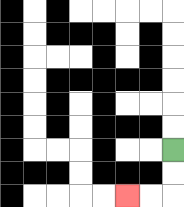{'start': '[7, 6]', 'end': '[5, 8]', 'path_directions': 'D,D,L,L', 'path_coordinates': '[[7, 6], [7, 7], [7, 8], [6, 8], [5, 8]]'}